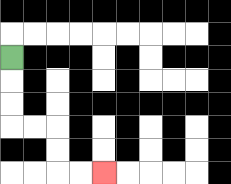{'start': '[0, 2]', 'end': '[4, 7]', 'path_directions': 'D,D,D,R,R,D,D,R,R', 'path_coordinates': '[[0, 2], [0, 3], [0, 4], [0, 5], [1, 5], [2, 5], [2, 6], [2, 7], [3, 7], [4, 7]]'}